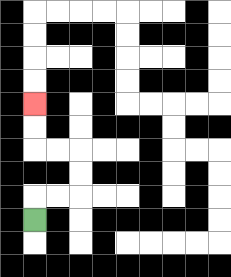{'start': '[1, 9]', 'end': '[1, 4]', 'path_directions': 'U,R,R,U,U,L,L,U,U', 'path_coordinates': '[[1, 9], [1, 8], [2, 8], [3, 8], [3, 7], [3, 6], [2, 6], [1, 6], [1, 5], [1, 4]]'}